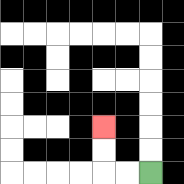{'start': '[6, 7]', 'end': '[4, 5]', 'path_directions': 'L,L,U,U', 'path_coordinates': '[[6, 7], [5, 7], [4, 7], [4, 6], [4, 5]]'}